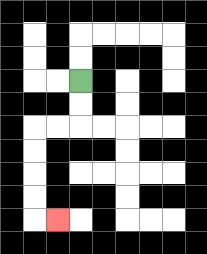{'start': '[3, 3]', 'end': '[2, 9]', 'path_directions': 'D,D,L,L,D,D,D,D,R', 'path_coordinates': '[[3, 3], [3, 4], [3, 5], [2, 5], [1, 5], [1, 6], [1, 7], [1, 8], [1, 9], [2, 9]]'}